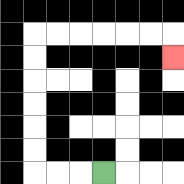{'start': '[4, 7]', 'end': '[7, 2]', 'path_directions': 'L,L,L,U,U,U,U,U,U,R,R,R,R,R,R,D', 'path_coordinates': '[[4, 7], [3, 7], [2, 7], [1, 7], [1, 6], [1, 5], [1, 4], [1, 3], [1, 2], [1, 1], [2, 1], [3, 1], [4, 1], [5, 1], [6, 1], [7, 1], [7, 2]]'}